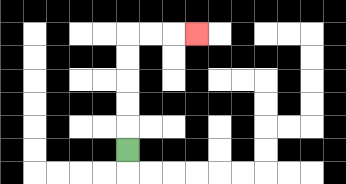{'start': '[5, 6]', 'end': '[8, 1]', 'path_directions': 'U,U,U,U,U,R,R,R', 'path_coordinates': '[[5, 6], [5, 5], [5, 4], [5, 3], [5, 2], [5, 1], [6, 1], [7, 1], [8, 1]]'}